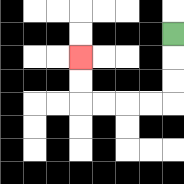{'start': '[7, 1]', 'end': '[3, 2]', 'path_directions': 'D,D,D,L,L,L,L,U,U', 'path_coordinates': '[[7, 1], [7, 2], [7, 3], [7, 4], [6, 4], [5, 4], [4, 4], [3, 4], [3, 3], [3, 2]]'}